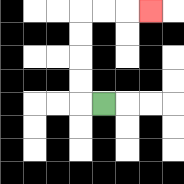{'start': '[4, 4]', 'end': '[6, 0]', 'path_directions': 'L,U,U,U,U,R,R,R', 'path_coordinates': '[[4, 4], [3, 4], [3, 3], [3, 2], [3, 1], [3, 0], [4, 0], [5, 0], [6, 0]]'}